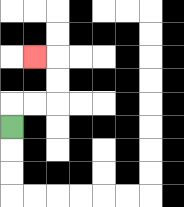{'start': '[0, 5]', 'end': '[1, 2]', 'path_directions': 'U,R,R,U,U,L', 'path_coordinates': '[[0, 5], [0, 4], [1, 4], [2, 4], [2, 3], [2, 2], [1, 2]]'}